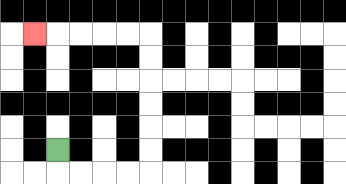{'start': '[2, 6]', 'end': '[1, 1]', 'path_directions': 'D,R,R,R,R,U,U,U,U,U,U,L,L,L,L,L', 'path_coordinates': '[[2, 6], [2, 7], [3, 7], [4, 7], [5, 7], [6, 7], [6, 6], [6, 5], [6, 4], [6, 3], [6, 2], [6, 1], [5, 1], [4, 1], [3, 1], [2, 1], [1, 1]]'}